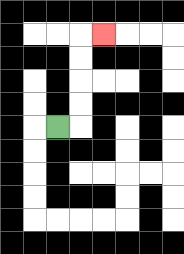{'start': '[2, 5]', 'end': '[4, 1]', 'path_directions': 'R,U,U,U,U,R', 'path_coordinates': '[[2, 5], [3, 5], [3, 4], [3, 3], [3, 2], [3, 1], [4, 1]]'}